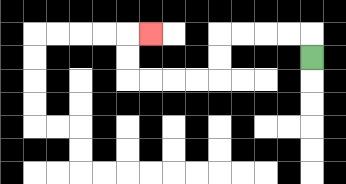{'start': '[13, 2]', 'end': '[6, 1]', 'path_directions': 'U,L,L,L,L,D,D,L,L,L,L,U,U,R', 'path_coordinates': '[[13, 2], [13, 1], [12, 1], [11, 1], [10, 1], [9, 1], [9, 2], [9, 3], [8, 3], [7, 3], [6, 3], [5, 3], [5, 2], [5, 1], [6, 1]]'}